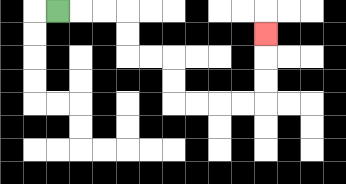{'start': '[2, 0]', 'end': '[11, 1]', 'path_directions': 'R,R,R,D,D,R,R,D,D,R,R,R,R,U,U,U', 'path_coordinates': '[[2, 0], [3, 0], [4, 0], [5, 0], [5, 1], [5, 2], [6, 2], [7, 2], [7, 3], [7, 4], [8, 4], [9, 4], [10, 4], [11, 4], [11, 3], [11, 2], [11, 1]]'}